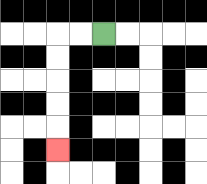{'start': '[4, 1]', 'end': '[2, 6]', 'path_directions': 'L,L,D,D,D,D,D', 'path_coordinates': '[[4, 1], [3, 1], [2, 1], [2, 2], [2, 3], [2, 4], [2, 5], [2, 6]]'}